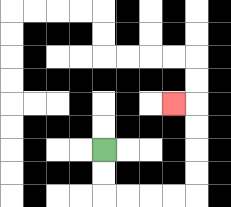{'start': '[4, 6]', 'end': '[7, 4]', 'path_directions': 'D,D,R,R,R,R,U,U,U,U,L', 'path_coordinates': '[[4, 6], [4, 7], [4, 8], [5, 8], [6, 8], [7, 8], [8, 8], [8, 7], [8, 6], [8, 5], [8, 4], [7, 4]]'}